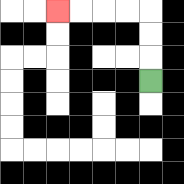{'start': '[6, 3]', 'end': '[2, 0]', 'path_directions': 'U,U,U,L,L,L,L', 'path_coordinates': '[[6, 3], [6, 2], [6, 1], [6, 0], [5, 0], [4, 0], [3, 0], [2, 0]]'}